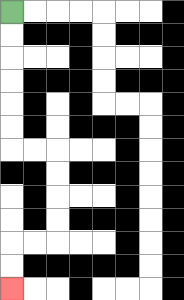{'start': '[0, 0]', 'end': '[0, 12]', 'path_directions': 'D,D,D,D,D,D,R,R,D,D,D,D,L,L,D,D', 'path_coordinates': '[[0, 0], [0, 1], [0, 2], [0, 3], [0, 4], [0, 5], [0, 6], [1, 6], [2, 6], [2, 7], [2, 8], [2, 9], [2, 10], [1, 10], [0, 10], [0, 11], [0, 12]]'}